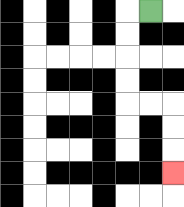{'start': '[6, 0]', 'end': '[7, 7]', 'path_directions': 'L,D,D,D,D,R,R,D,D,D', 'path_coordinates': '[[6, 0], [5, 0], [5, 1], [5, 2], [5, 3], [5, 4], [6, 4], [7, 4], [7, 5], [7, 6], [7, 7]]'}